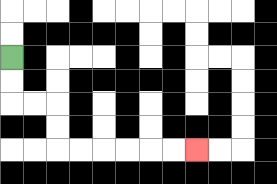{'start': '[0, 2]', 'end': '[8, 6]', 'path_directions': 'D,D,R,R,D,D,R,R,R,R,R,R', 'path_coordinates': '[[0, 2], [0, 3], [0, 4], [1, 4], [2, 4], [2, 5], [2, 6], [3, 6], [4, 6], [5, 6], [6, 6], [7, 6], [8, 6]]'}